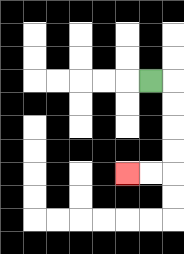{'start': '[6, 3]', 'end': '[5, 7]', 'path_directions': 'R,D,D,D,D,L,L', 'path_coordinates': '[[6, 3], [7, 3], [7, 4], [7, 5], [7, 6], [7, 7], [6, 7], [5, 7]]'}